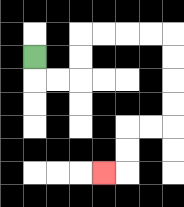{'start': '[1, 2]', 'end': '[4, 7]', 'path_directions': 'D,R,R,U,U,R,R,R,R,D,D,D,D,L,L,D,D,L', 'path_coordinates': '[[1, 2], [1, 3], [2, 3], [3, 3], [3, 2], [3, 1], [4, 1], [5, 1], [6, 1], [7, 1], [7, 2], [7, 3], [7, 4], [7, 5], [6, 5], [5, 5], [5, 6], [5, 7], [4, 7]]'}